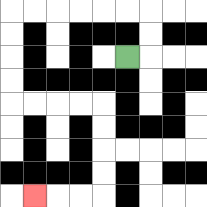{'start': '[5, 2]', 'end': '[1, 8]', 'path_directions': 'R,U,U,L,L,L,L,L,L,D,D,D,D,R,R,R,R,D,D,D,D,L,L,L', 'path_coordinates': '[[5, 2], [6, 2], [6, 1], [6, 0], [5, 0], [4, 0], [3, 0], [2, 0], [1, 0], [0, 0], [0, 1], [0, 2], [0, 3], [0, 4], [1, 4], [2, 4], [3, 4], [4, 4], [4, 5], [4, 6], [4, 7], [4, 8], [3, 8], [2, 8], [1, 8]]'}